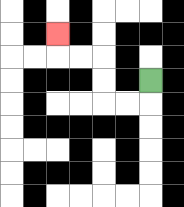{'start': '[6, 3]', 'end': '[2, 1]', 'path_directions': 'D,L,L,U,U,L,L,U', 'path_coordinates': '[[6, 3], [6, 4], [5, 4], [4, 4], [4, 3], [4, 2], [3, 2], [2, 2], [2, 1]]'}